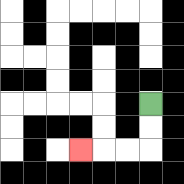{'start': '[6, 4]', 'end': '[3, 6]', 'path_directions': 'D,D,L,L,L', 'path_coordinates': '[[6, 4], [6, 5], [6, 6], [5, 6], [4, 6], [3, 6]]'}